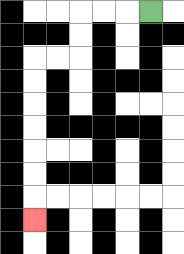{'start': '[6, 0]', 'end': '[1, 9]', 'path_directions': 'L,L,L,D,D,L,L,D,D,D,D,D,D,D', 'path_coordinates': '[[6, 0], [5, 0], [4, 0], [3, 0], [3, 1], [3, 2], [2, 2], [1, 2], [1, 3], [1, 4], [1, 5], [1, 6], [1, 7], [1, 8], [1, 9]]'}